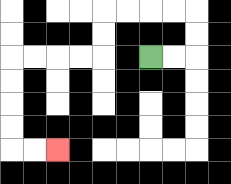{'start': '[6, 2]', 'end': '[2, 6]', 'path_directions': 'R,R,U,U,L,L,L,L,D,D,L,L,L,L,D,D,D,D,R,R', 'path_coordinates': '[[6, 2], [7, 2], [8, 2], [8, 1], [8, 0], [7, 0], [6, 0], [5, 0], [4, 0], [4, 1], [4, 2], [3, 2], [2, 2], [1, 2], [0, 2], [0, 3], [0, 4], [0, 5], [0, 6], [1, 6], [2, 6]]'}